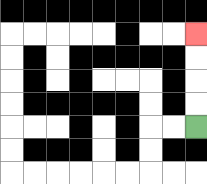{'start': '[8, 5]', 'end': '[8, 1]', 'path_directions': 'U,U,U,U', 'path_coordinates': '[[8, 5], [8, 4], [8, 3], [8, 2], [8, 1]]'}